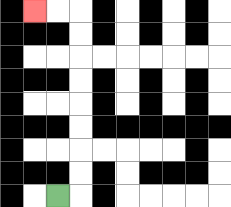{'start': '[2, 8]', 'end': '[1, 0]', 'path_directions': 'R,U,U,U,U,U,U,U,U,L,L', 'path_coordinates': '[[2, 8], [3, 8], [3, 7], [3, 6], [3, 5], [3, 4], [3, 3], [3, 2], [3, 1], [3, 0], [2, 0], [1, 0]]'}